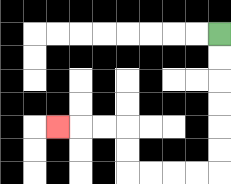{'start': '[9, 1]', 'end': '[2, 5]', 'path_directions': 'D,D,D,D,D,D,L,L,L,L,U,U,L,L,L', 'path_coordinates': '[[9, 1], [9, 2], [9, 3], [9, 4], [9, 5], [9, 6], [9, 7], [8, 7], [7, 7], [6, 7], [5, 7], [5, 6], [5, 5], [4, 5], [3, 5], [2, 5]]'}